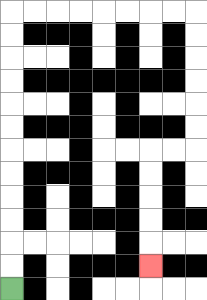{'start': '[0, 12]', 'end': '[6, 11]', 'path_directions': 'U,U,U,U,U,U,U,U,U,U,U,U,R,R,R,R,R,R,R,R,D,D,D,D,D,D,L,L,D,D,D,D,D', 'path_coordinates': '[[0, 12], [0, 11], [0, 10], [0, 9], [0, 8], [0, 7], [0, 6], [0, 5], [0, 4], [0, 3], [0, 2], [0, 1], [0, 0], [1, 0], [2, 0], [3, 0], [4, 0], [5, 0], [6, 0], [7, 0], [8, 0], [8, 1], [8, 2], [8, 3], [8, 4], [8, 5], [8, 6], [7, 6], [6, 6], [6, 7], [6, 8], [6, 9], [6, 10], [6, 11]]'}